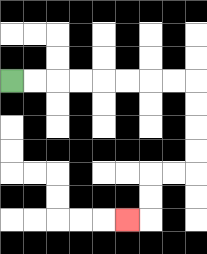{'start': '[0, 3]', 'end': '[5, 9]', 'path_directions': 'R,R,R,R,R,R,R,R,D,D,D,D,L,L,D,D,L', 'path_coordinates': '[[0, 3], [1, 3], [2, 3], [3, 3], [4, 3], [5, 3], [6, 3], [7, 3], [8, 3], [8, 4], [8, 5], [8, 6], [8, 7], [7, 7], [6, 7], [6, 8], [6, 9], [5, 9]]'}